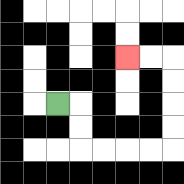{'start': '[2, 4]', 'end': '[5, 2]', 'path_directions': 'R,D,D,R,R,R,R,U,U,U,U,L,L', 'path_coordinates': '[[2, 4], [3, 4], [3, 5], [3, 6], [4, 6], [5, 6], [6, 6], [7, 6], [7, 5], [7, 4], [7, 3], [7, 2], [6, 2], [5, 2]]'}